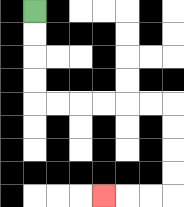{'start': '[1, 0]', 'end': '[4, 8]', 'path_directions': 'D,D,D,D,R,R,R,R,R,R,D,D,D,D,L,L,L', 'path_coordinates': '[[1, 0], [1, 1], [1, 2], [1, 3], [1, 4], [2, 4], [3, 4], [4, 4], [5, 4], [6, 4], [7, 4], [7, 5], [7, 6], [7, 7], [7, 8], [6, 8], [5, 8], [4, 8]]'}